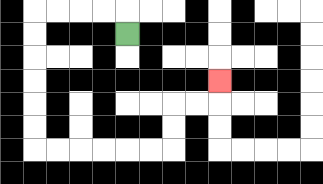{'start': '[5, 1]', 'end': '[9, 3]', 'path_directions': 'U,L,L,L,L,D,D,D,D,D,D,R,R,R,R,R,R,U,U,R,R,U', 'path_coordinates': '[[5, 1], [5, 0], [4, 0], [3, 0], [2, 0], [1, 0], [1, 1], [1, 2], [1, 3], [1, 4], [1, 5], [1, 6], [2, 6], [3, 6], [4, 6], [5, 6], [6, 6], [7, 6], [7, 5], [7, 4], [8, 4], [9, 4], [9, 3]]'}